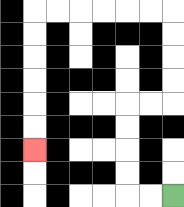{'start': '[7, 8]', 'end': '[1, 6]', 'path_directions': 'L,L,U,U,U,U,R,R,U,U,U,U,L,L,L,L,L,L,D,D,D,D,D,D', 'path_coordinates': '[[7, 8], [6, 8], [5, 8], [5, 7], [5, 6], [5, 5], [5, 4], [6, 4], [7, 4], [7, 3], [7, 2], [7, 1], [7, 0], [6, 0], [5, 0], [4, 0], [3, 0], [2, 0], [1, 0], [1, 1], [1, 2], [1, 3], [1, 4], [1, 5], [1, 6]]'}